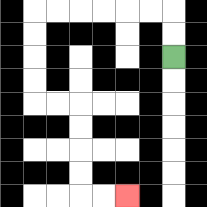{'start': '[7, 2]', 'end': '[5, 8]', 'path_directions': 'U,U,L,L,L,L,L,L,D,D,D,D,R,R,D,D,D,D,R,R', 'path_coordinates': '[[7, 2], [7, 1], [7, 0], [6, 0], [5, 0], [4, 0], [3, 0], [2, 0], [1, 0], [1, 1], [1, 2], [1, 3], [1, 4], [2, 4], [3, 4], [3, 5], [3, 6], [3, 7], [3, 8], [4, 8], [5, 8]]'}